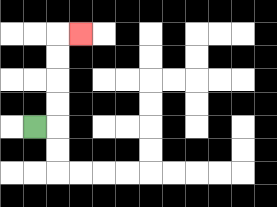{'start': '[1, 5]', 'end': '[3, 1]', 'path_directions': 'R,U,U,U,U,R', 'path_coordinates': '[[1, 5], [2, 5], [2, 4], [2, 3], [2, 2], [2, 1], [3, 1]]'}